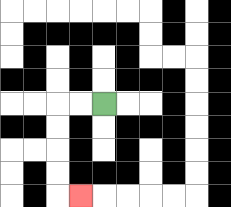{'start': '[4, 4]', 'end': '[3, 8]', 'path_directions': 'L,L,D,D,D,D,R', 'path_coordinates': '[[4, 4], [3, 4], [2, 4], [2, 5], [2, 6], [2, 7], [2, 8], [3, 8]]'}